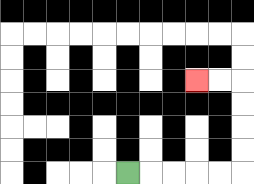{'start': '[5, 7]', 'end': '[8, 3]', 'path_directions': 'R,R,R,R,R,U,U,U,U,L,L', 'path_coordinates': '[[5, 7], [6, 7], [7, 7], [8, 7], [9, 7], [10, 7], [10, 6], [10, 5], [10, 4], [10, 3], [9, 3], [8, 3]]'}